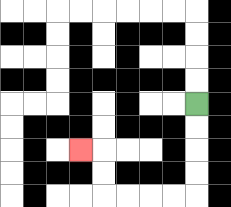{'start': '[8, 4]', 'end': '[3, 6]', 'path_directions': 'D,D,D,D,L,L,L,L,U,U,L', 'path_coordinates': '[[8, 4], [8, 5], [8, 6], [8, 7], [8, 8], [7, 8], [6, 8], [5, 8], [4, 8], [4, 7], [4, 6], [3, 6]]'}